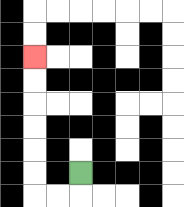{'start': '[3, 7]', 'end': '[1, 2]', 'path_directions': 'D,L,L,U,U,U,U,U,U', 'path_coordinates': '[[3, 7], [3, 8], [2, 8], [1, 8], [1, 7], [1, 6], [1, 5], [1, 4], [1, 3], [1, 2]]'}